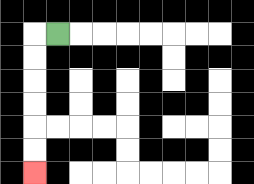{'start': '[2, 1]', 'end': '[1, 7]', 'path_directions': 'L,D,D,D,D,D,D', 'path_coordinates': '[[2, 1], [1, 1], [1, 2], [1, 3], [1, 4], [1, 5], [1, 6], [1, 7]]'}